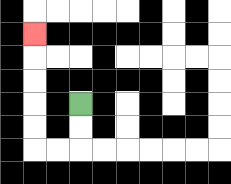{'start': '[3, 4]', 'end': '[1, 1]', 'path_directions': 'D,D,L,L,U,U,U,U,U', 'path_coordinates': '[[3, 4], [3, 5], [3, 6], [2, 6], [1, 6], [1, 5], [1, 4], [1, 3], [1, 2], [1, 1]]'}